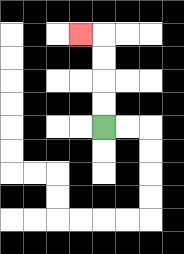{'start': '[4, 5]', 'end': '[3, 1]', 'path_directions': 'U,U,U,U,L', 'path_coordinates': '[[4, 5], [4, 4], [4, 3], [4, 2], [4, 1], [3, 1]]'}